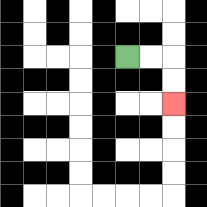{'start': '[5, 2]', 'end': '[7, 4]', 'path_directions': 'R,R,D,D', 'path_coordinates': '[[5, 2], [6, 2], [7, 2], [7, 3], [7, 4]]'}